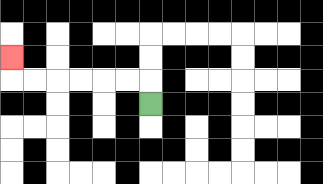{'start': '[6, 4]', 'end': '[0, 2]', 'path_directions': 'U,L,L,L,L,L,L,U', 'path_coordinates': '[[6, 4], [6, 3], [5, 3], [4, 3], [3, 3], [2, 3], [1, 3], [0, 3], [0, 2]]'}